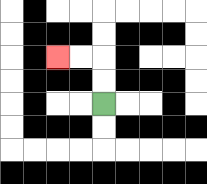{'start': '[4, 4]', 'end': '[2, 2]', 'path_directions': 'U,U,L,L', 'path_coordinates': '[[4, 4], [4, 3], [4, 2], [3, 2], [2, 2]]'}